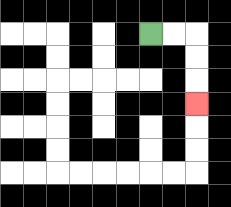{'start': '[6, 1]', 'end': '[8, 4]', 'path_directions': 'R,R,D,D,D', 'path_coordinates': '[[6, 1], [7, 1], [8, 1], [8, 2], [8, 3], [8, 4]]'}